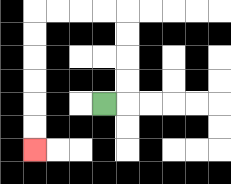{'start': '[4, 4]', 'end': '[1, 6]', 'path_directions': 'R,U,U,U,U,L,L,L,L,D,D,D,D,D,D', 'path_coordinates': '[[4, 4], [5, 4], [5, 3], [5, 2], [5, 1], [5, 0], [4, 0], [3, 0], [2, 0], [1, 0], [1, 1], [1, 2], [1, 3], [1, 4], [1, 5], [1, 6]]'}